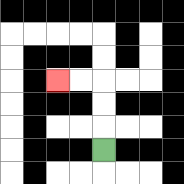{'start': '[4, 6]', 'end': '[2, 3]', 'path_directions': 'U,U,U,L,L', 'path_coordinates': '[[4, 6], [4, 5], [4, 4], [4, 3], [3, 3], [2, 3]]'}